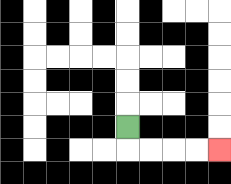{'start': '[5, 5]', 'end': '[9, 6]', 'path_directions': 'D,R,R,R,R', 'path_coordinates': '[[5, 5], [5, 6], [6, 6], [7, 6], [8, 6], [9, 6]]'}